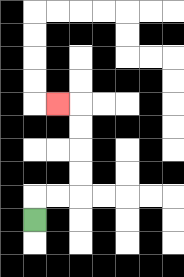{'start': '[1, 9]', 'end': '[2, 4]', 'path_directions': 'U,R,R,U,U,U,U,L', 'path_coordinates': '[[1, 9], [1, 8], [2, 8], [3, 8], [3, 7], [3, 6], [3, 5], [3, 4], [2, 4]]'}